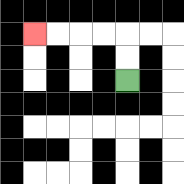{'start': '[5, 3]', 'end': '[1, 1]', 'path_directions': 'U,U,L,L,L,L', 'path_coordinates': '[[5, 3], [5, 2], [5, 1], [4, 1], [3, 1], [2, 1], [1, 1]]'}